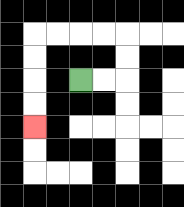{'start': '[3, 3]', 'end': '[1, 5]', 'path_directions': 'R,R,U,U,L,L,L,L,D,D,D,D', 'path_coordinates': '[[3, 3], [4, 3], [5, 3], [5, 2], [5, 1], [4, 1], [3, 1], [2, 1], [1, 1], [1, 2], [1, 3], [1, 4], [1, 5]]'}